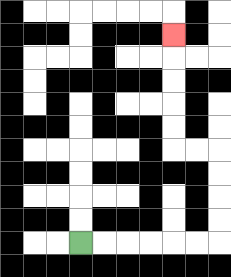{'start': '[3, 10]', 'end': '[7, 1]', 'path_directions': 'R,R,R,R,R,R,U,U,U,U,L,L,U,U,U,U,U', 'path_coordinates': '[[3, 10], [4, 10], [5, 10], [6, 10], [7, 10], [8, 10], [9, 10], [9, 9], [9, 8], [9, 7], [9, 6], [8, 6], [7, 6], [7, 5], [7, 4], [7, 3], [7, 2], [7, 1]]'}